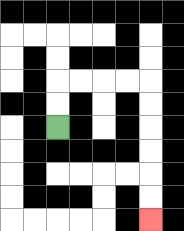{'start': '[2, 5]', 'end': '[6, 9]', 'path_directions': 'U,U,R,R,R,R,D,D,D,D,D,D', 'path_coordinates': '[[2, 5], [2, 4], [2, 3], [3, 3], [4, 3], [5, 3], [6, 3], [6, 4], [6, 5], [6, 6], [6, 7], [6, 8], [6, 9]]'}